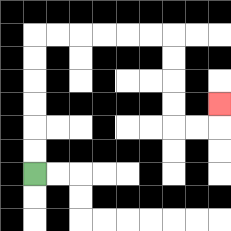{'start': '[1, 7]', 'end': '[9, 4]', 'path_directions': 'U,U,U,U,U,U,R,R,R,R,R,R,D,D,D,D,R,R,U', 'path_coordinates': '[[1, 7], [1, 6], [1, 5], [1, 4], [1, 3], [1, 2], [1, 1], [2, 1], [3, 1], [4, 1], [5, 1], [6, 1], [7, 1], [7, 2], [7, 3], [7, 4], [7, 5], [8, 5], [9, 5], [9, 4]]'}